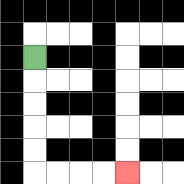{'start': '[1, 2]', 'end': '[5, 7]', 'path_directions': 'D,D,D,D,D,R,R,R,R', 'path_coordinates': '[[1, 2], [1, 3], [1, 4], [1, 5], [1, 6], [1, 7], [2, 7], [3, 7], [4, 7], [5, 7]]'}